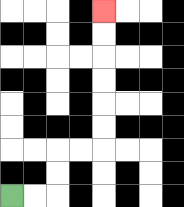{'start': '[0, 8]', 'end': '[4, 0]', 'path_directions': 'R,R,U,U,R,R,U,U,U,U,U,U', 'path_coordinates': '[[0, 8], [1, 8], [2, 8], [2, 7], [2, 6], [3, 6], [4, 6], [4, 5], [4, 4], [4, 3], [4, 2], [4, 1], [4, 0]]'}